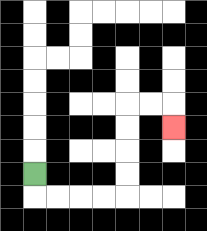{'start': '[1, 7]', 'end': '[7, 5]', 'path_directions': 'D,R,R,R,R,U,U,U,U,R,R,D', 'path_coordinates': '[[1, 7], [1, 8], [2, 8], [3, 8], [4, 8], [5, 8], [5, 7], [5, 6], [5, 5], [5, 4], [6, 4], [7, 4], [7, 5]]'}